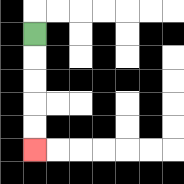{'start': '[1, 1]', 'end': '[1, 6]', 'path_directions': 'D,D,D,D,D', 'path_coordinates': '[[1, 1], [1, 2], [1, 3], [1, 4], [1, 5], [1, 6]]'}